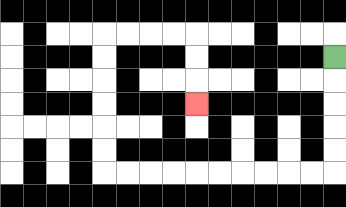{'start': '[14, 2]', 'end': '[8, 4]', 'path_directions': 'D,D,D,D,D,L,L,L,L,L,L,L,L,L,L,U,U,U,U,U,U,R,R,R,R,D,D,D', 'path_coordinates': '[[14, 2], [14, 3], [14, 4], [14, 5], [14, 6], [14, 7], [13, 7], [12, 7], [11, 7], [10, 7], [9, 7], [8, 7], [7, 7], [6, 7], [5, 7], [4, 7], [4, 6], [4, 5], [4, 4], [4, 3], [4, 2], [4, 1], [5, 1], [6, 1], [7, 1], [8, 1], [8, 2], [8, 3], [8, 4]]'}